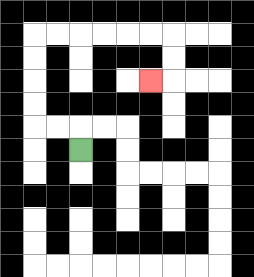{'start': '[3, 6]', 'end': '[6, 3]', 'path_directions': 'U,L,L,U,U,U,U,R,R,R,R,R,R,D,D,L', 'path_coordinates': '[[3, 6], [3, 5], [2, 5], [1, 5], [1, 4], [1, 3], [1, 2], [1, 1], [2, 1], [3, 1], [4, 1], [5, 1], [6, 1], [7, 1], [7, 2], [7, 3], [6, 3]]'}